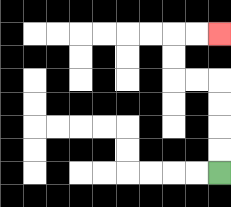{'start': '[9, 7]', 'end': '[9, 1]', 'path_directions': 'U,U,U,U,L,L,U,U,R,R', 'path_coordinates': '[[9, 7], [9, 6], [9, 5], [9, 4], [9, 3], [8, 3], [7, 3], [7, 2], [7, 1], [8, 1], [9, 1]]'}